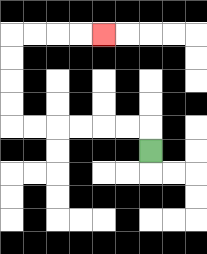{'start': '[6, 6]', 'end': '[4, 1]', 'path_directions': 'U,L,L,L,L,L,L,U,U,U,U,R,R,R,R', 'path_coordinates': '[[6, 6], [6, 5], [5, 5], [4, 5], [3, 5], [2, 5], [1, 5], [0, 5], [0, 4], [0, 3], [0, 2], [0, 1], [1, 1], [2, 1], [3, 1], [4, 1]]'}